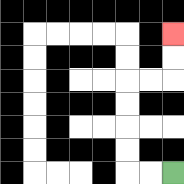{'start': '[7, 7]', 'end': '[7, 1]', 'path_directions': 'L,L,U,U,U,U,R,R,U,U', 'path_coordinates': '[[7, 7], [6, 7], [5, 7], [5, 6], [5, 5], [5, 4], [5, 3], [6, 3], [7, 3], [7, 2], [7, 1]]'}